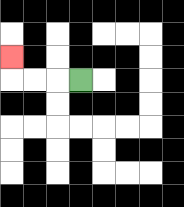{'start': '[3, 3]', 'end': '[0, 2]', 'path_directions': 'L,L,L,U', 'path_coordinates': '[[3, 3], [2, 3], [1, 3], [0, 3], [0, 2]]'}